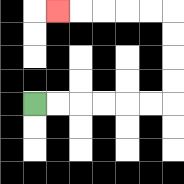{'start': '[1, 4]', 'end': '[2, 0]', 'path_directions': 'R,R,R,R,R,R,U,U,U,U,L,L,L,L,L', 'path_coordinates': '[[1, 4], [2, 4], [3, 4], [4, 4], [5, 4], [6, 4], [7, 4], [7, 3], [7, 2], [7, 1], [7, 0], [6, 0], [5, 0], [4, 0], [3, 0], [2, 0]]'}